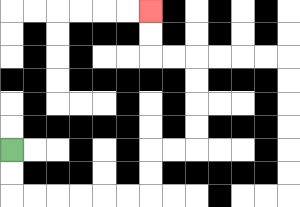{'start': '[0, 6]', 'end': '[6, 0]', 'path_directions': 'D,D,R,R,R,R,R,R,U,U,R,R,U,U,U,U,L,L,U,U', 'path_coordinates': '[[0, 6], [0, 7], [0, 8], [1, 8], [2, 8], [3, 8], [4, 8], [5, 8], [6, 8], [6, 7], [6, 6], [7, 6], [8, 6], [8, 5], [8, 4], [8, 3], [8, 2], [7, 2], [6, 2], [6, 1], [6, 0]]'}